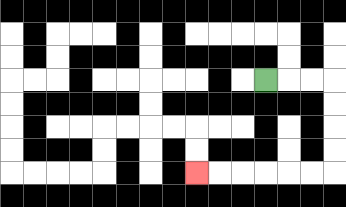{'start': '[11, 3]', 'end': '[8, 7]', 'path_directions': 'R,R,R,D,D,D,D,L,L,L,L,L,L', 'path_coordinates': '[[11, 3], [12, 3], [13, 3], [14, 3], [14, 4], [14, 5], [14, 6], [14, 7], [13, 7], [12, 7], [11, 7], [10, 7], [9, 7], [8, 7]]'}